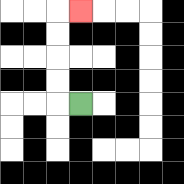{'start': '[3, 4]', 'end': '[3, 0]', 'path_directions': 'L,U,U,U,U,R', 'path_coordinates': '[[3, 4], [2, 4], [2, 3], [2, 2], [2, 1], [2, 0], [3, 0]]'}